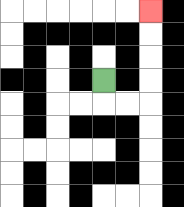{'start': '[4, 3]', 'end': '[6, 0]', 'path_directions': 'D,R,R,U,U,U,U', 'path_coordinates': '[[4, 3], [4, 4], [5, 4], [6, 4], [6, 3], [6, 2], [6, 1], [6, 0]]'}